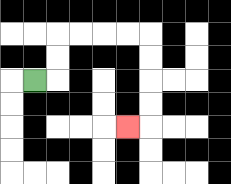{'start': '[1, 3]', 'end': '[5, 5]', 'path_directions': 'R,U,U,R,R,R,R,D,D,D,D,L', 'path_coordinates': '[[1, 3], [2, 3], [2, 2], [2, 1], [3, 1], [4, 1], [5, 1], [6, 1], [6, 2], [6, 3], [6, 4], [6, 5], [5, 5]]'}